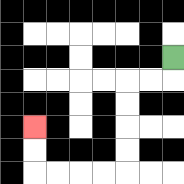{'start': '[7, 2]', 'end': '[1, 5]', 'path_directions': 'D,L,L,D,D,D,D,L,L,L,L,U,U', 'path_coordinates': '[[7, 2], [7, 3], [6, 3], [5, 3], [5, 4], [5, 5], [5, 6], [5, 7], [4, 7], [3, 7], [2, 7], [1, 7], [1, 6], [1, 5]]'}